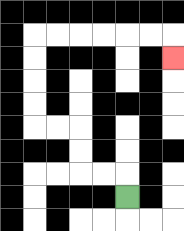{'start': '[5, 8]', 'end': '[7, 2]', 'path_directions': 'U,L,L,U,U,L,L,U,U,U,U,R,R,R,R,R,R,D', 'path_coordinates': '[[5, 8], [5, 7], [4, 7], [3, 7], [3, 6], [3, 5], [2, 5], [1, 5], [1, 4], [1, 3], [1, 2], [1, 1], [2, 1], [3, 1], [4, 1], [5, 1], [6, 1], [7, 1], [7, 2]]'}